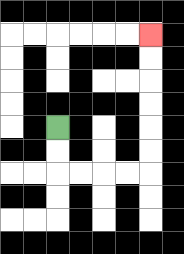{'start': '[2, 5]', 'end': '[6, 1]', 'path_directions': 'D,D,R,R,R,R,U,U,U,U,U,U', 'path_coordinates': '[[2, 5], [2, 6], [2, 7], [3, 7], [4, 7], [5, 7], [6, 7], [6, 6], [6, 5], [6, 4], [6, 3], [6, 2], [6, 1]]'}